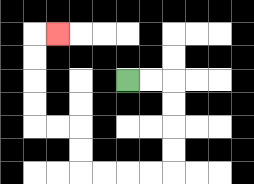{'start': '[5, 3]', 'end': '[2, 1]', 'path_directions': 'R,R,D,D,D,D,L,L,L,L,U,U,L,L,U,U,U,U,R', 'path_coordinates': '[[5, 3], [6, 3], [7, 3], [7, 4], [7, 5], [7, 6], [7, 7], [6, 7], [5, 7], [4, 7], [3, 7], [3, 6], [3, 5], [2, 5], [1, 5], [1, 4], [1, 3], [1, 2], [1, 1], [2, 1]]'}